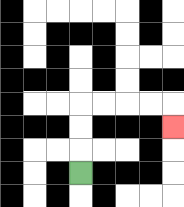{'start': '[3, 7]', 'end': '[7, 5]', 'path_directions': 'U,U,U,R,R,R,R,D', 'path_coordinates': '[[3, 7], [3, 6], [3, 5], [3, 4], [4, 4], [5, 4], [6, 4], [7, 4], [7, 5]]'}